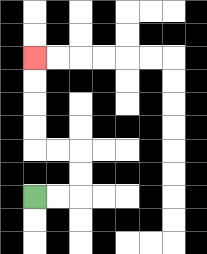{'start': '[1, 8]', 'end': '[1, 2]', 'path_directions': 'R,R,U,U,L,L,U,U,U,U', 'path_coordinates': '[[1, 8], [2, 8], [3, 8], [3, 7], [3, 6], [2, 6], [1, 6], [1, 5], [1, 4], [1, 3], [1, 2]]'}